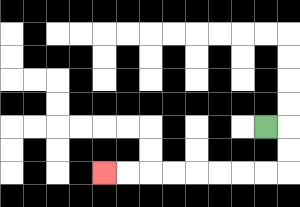{'start': '[11, 5]', 'end': '[4, 7]', 'path_directions': 'R,D,D,L,L,L,L,L,L,L,L', 'path_coordinates': '[[11, 5], [12, 5], [12, 6], [12, 7], [11, 7], [10, 7], [9, 7], [8, 7], [7, 7], [6, 7], [5, 7], [4, 7]]'}